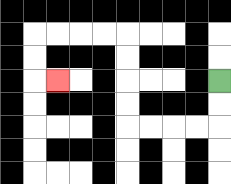{'start': '[9, 3]', 'end': '[2, 3]', 'path_directions': 'D,D,L,L,L,L,U,U,U,U,L,L,L,L,D,D,R', 'path_coordinates': '[[9, 3], [9, 4], [9, 5], [8, 5], [7, 5], [6, 5], [5, 5], [5, 4], [5, 3], [5, 2], [5, 1], [4, 1], [3, 1], [2, 1], [1, 1], [1, 2], [1, 3], [2, 3]]'}